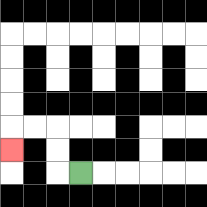{'start': '[3, 7]', 'end': '[0, 6]', 'path_directions': 'L,U,U,L,L,D', 'path_coordinates': '[[3, 7], [2, 7], [2, 6], [2, 5], [1, 5], [0, 5], [0, 6]]'}